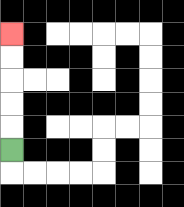{'start': '[0, 6]', 'end': '[0, 1]', 'path_directions': 'U,U,U,U,U', 'path_coordinates': '[[0, 6], [0, 5], [0, 4], [0, 3], [0, 2], [0, 1]]'}